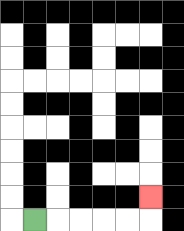{'start': '[1, 9]', 'end': '[6, 8]', 'path_directions': 'R,R,R,R,R,U', 'path_coordinates': '[[1, 9], [2, 9], [3, 9], [4, 9], [5, 9], [6, 9], [6, 8]]'}